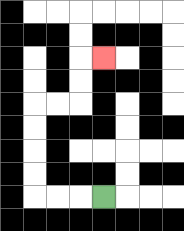{'start': '[4, 8]', 'end': '[4, 2]', 'path_directions': 'L,L,L,U,U,U,U,R,R,U,U,R', 'path_coordinates': '[[4, 8], [3, 8], [2, 8], [1, 8], [1, 7], [1, 6], [1, 5], [1, 4], [2, 4], [3, 4], [3, 3], [3, 2], [4, 2]]'}